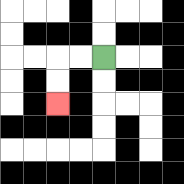{'start': '[4, 2]', 'end': '[2, 4]', 'path_directions': 'L,L,D,D', 'path_coordinates': '[[4, 2], [3, 2], [2, 2], [2, 3], [2, 4]]'}